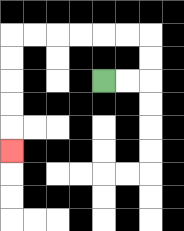{'start': '[4, 3]', 'end': '[0, 6]', 'path_directions': 'R,R,U,U,L,L,L,L,L,L,D,D,D,D,D', 'path_coordinates': '[[4, 3], [5, 3], [6, 3], [6, 2], [6, 1], [5, 1], [4, 1], [3, 1], [2, 1], [1, 1], [0, 1], [0, 2], [0, 3], [0, 4], [0, 5], [0, 6]]'}